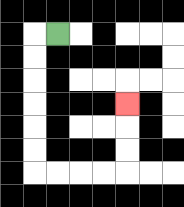{'start': '[2, 1]', 'end': '[5, 4]', 'path_directions': 'L,D,D,D,D,D,D,R,R,R,R,U,U,U', 'path_coordinates': '[[2, 1], [1, 1], [1, 2], [1, 3], [1, 4], [1, 5], [1, 6], [1, 7], [2, 7], [3, 7], [4, 7], [5, 7], [5, 6], [5, 5], [5, 4]]'}